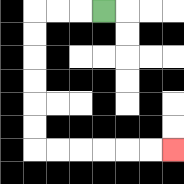{'start': '[4, 0]', 'end': '[7, 6]', 'path_directions': 'L,L,L,D,D,D,D,D,D,R,R,R,R,R,R', 'path_coordinates': '[[4, 0], [3, 0], [2, 0], [1, 0], [1, 1], [1, 2], [1, 3], [1, 4], [1, 5], [1, 6], [2, 6], [3, 6], [4, 6], [5, 6], [6, 6], [7, 6]]'}